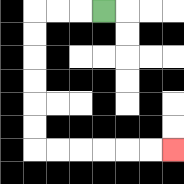{'start': '[4, 0]', 'end': '[7, 6]', 'path_directions': 'L,L,L,D,D,D,D,D,D,R,R,R,R,R,R', 'path_coordinates': '[[4, 0], [3, 0], [2, 0], [1, 0], [1, 1], [1, 2], [1, 3], [1, 4], [1, 5], [1, 6], [2, 6], [3, 6], [4, 6], [5, 6], [6, 6], [7, 6]]'}